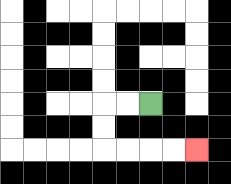{'start': '[6, 4]', 'end': '[8, 6]', 'path_directions': 'L,L,D,D,R,R,R,R', 'path_coordinates': '[[6, 4], [5, 4], [4, 4], [4, 5], [4, 6], [5, 6], [6, 6], [7, 6], [8, 6]]'}